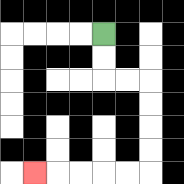{'start': '[4, 1]', 'end': '[1, 7]', 'path_directions': 'D,D,R,R,D,D,D,D,L,L,L,L,L', 'path_coordinates': '[[4, 1], [4, 2], [4, 3], [5, 3], [6, 3], [6, 4], [6, 5], [6, 6], [6, 7], [5, 7], [4, 7], [3, 7], [2, 7], [1, 7]]'}